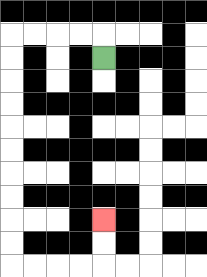{'start': '[4, 2]', 'end': '[4, 9]', 'path_directions': 'U,L,L,L,L,D,D,D,D,D,D,D,D,D,D,R,R,R,R,U,U', 'path_coordinates': '[[4, 2], [4, 1], [3, 1], [2, 1], [1, 1], [0, 1], [0, 2], [0, 3], [0, 4], [0, 5], [0, 6], [0, 7], [0, 8], [0, 9], [0, 10], [0, 11], [1, 11], [2, 11], [3, 11], [4, 11], [4, 10], [4, 9]]'}